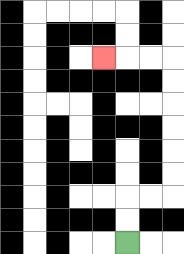{'start': '[5, 10]', 'end': '[4, 2]', 'path_directions': 'U,U,R,R,U,U,U,U,U,U,L,L,L', 'path_coordinates': '[[5, 10], [5, 9], [5, 8], [6, 8], [7, 8], [7, 7], [7, 6], [7, 5], [7, 4], [7, 3], [7, 2], [6, 2], [5, 2], [4, 2]]'}